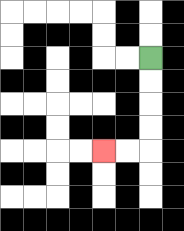{'start': '[6, 2]', 'end': '[4, 6]', 'path_directions': 'D,D,D,D,L,L', 'path_coordinates': '[[6, 2], [6, 3], [6, 4], [6, 5], [6, 6], [5, 6], [4, 6]]'}